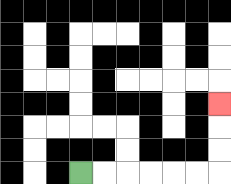{'start': '[3, 7]', 'end': '[9, 4]', 'path_directions': 'R,R,R,R,R,R,U,U,U', 'path_coordinates': '[[3, 7], [4, 7], [5, 7], [6, 7], [7, 7], [8, 7], [9, 7], [9, 6], [9, 5], [9, 4]]'}